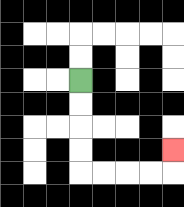{'start': '[3, 3]', 'end': '[7, 6]', 'path_directions': 'D,D,D,D,R,R,R,R,U', 'path_coordinates': '[[3, 3], [3, 4], [3, 5], [3, 6], [3, 7], [4, 7], [5, 7], [6, 7], [7, 7], [7, 6]]'}